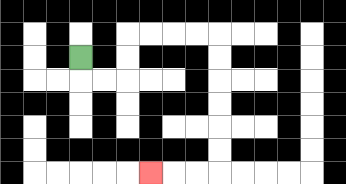{'start': '[3, 2]', 'end': '[6, 7]', 'path_directions': 'D,R,R,U,U,R,R,R,R,D,D,D,D,D,D,L,L,L', 'path_coordinates': '[[3, 2], [3, 3], [4, 3], [5, 3], [5, 2], [5, 1], [6, 1], [7, 1], [8, 1], [9, 1], [9, 2], [9, 3], [9, 4], [9, 5], [9, 6], [9, 7], [8, 7], [7, 7], [6, 7]]'}